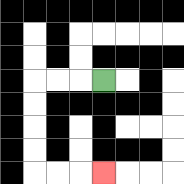{'start': '[4, 3]', 'end': '[4, 7]', 'path_directions': 'L,L,L,D,D,D,D,R,R,R', 'path_coordinates': '[[4, 3], [3, 3], [2, 3], [1, 3], [1, 4], [1, 5], [1, 6], [1, 7], [2, 7], [3, 7], [4, 7]]'}